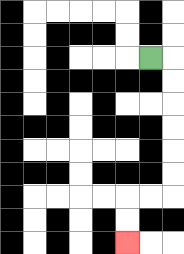{'start': '[6, 2]', 'end': '[5, 10]', 'path_directions': 'R,D,D,D,D,D,D,L,L,D,D', 'path_coordinates': '[[6, 2], [7, 2], [7, 3], [7, 4], [7, 5], [7, 6], [7, 7], [7, 8], [6, 8], [5, 8], [5, 9], [5, 10]]'}